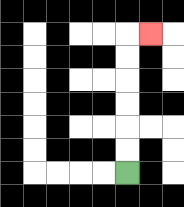{'start': '[5, 7]', 'end': '[6, 1]', 'path_directions': 'U,U,U,U,U,U,R', 'path_coordinates': '[[5, 7], [5, 6], [5, 5], [5, 4], [5, 3], [5, 2], [5, 1], [6, 1]]'}